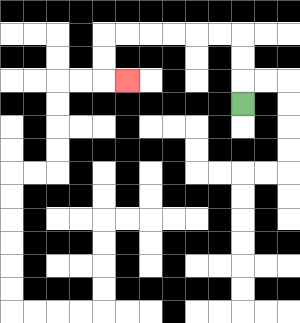{'start': '[10, 4]', 'end': '[5, 3]', 'path_directions': 'U,U,U,L,L,L,L,L,L,D,D,R', 'path_coordinates': '[[10, 4], [10, 3], [10, 2], [10, 1], [9, 1], [8, 1], [7, 1], [6, 1], [5, 1], [4, 1], [4, 2], [4, 3], [5, 3]]'}